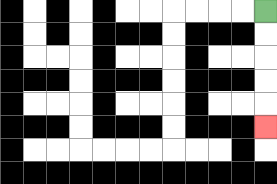{'start': '[11, 0]', 'end': '[11, 5]', 'path_directions': 'D,D,D,D,D', 'path_coordinates': '[[11, 0], [11, 1], [11, 2], [11, 3], [11, 4], [11, 5]]'}